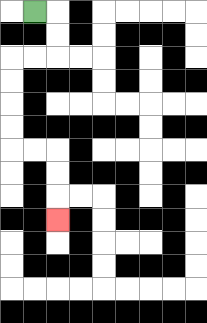{'start': '[1, 0]', 'end': '[2, 9]', 'path_directions': 'R,D,D,L,L,D,D,D,D,R,R,D,D,D', 'path_coordinates': '[[1, 0], [2, 0], [2, 1], [2, 2], [1, 2], [0, 2], [0, 3], [0, 4], [0, 5], [0, 6], [1, 6], [2, 6], [2, 7], [2, 8], [2, 9]]'}